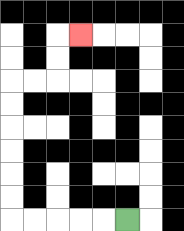{'start': '[5, 9]', 'end': '[3, 1]', 'path_directions': 'L,L,L,L,L,U,U,U,U,U,U,R,R,U,U,R', 'path_coordinates': '[[5, 9], [4, 9], [3, 9], [2, 9], [1, 9], [0, 9], [0, 8], [0, 7], [0, 6], [0, 5], [0, 4], [0, 3], [1, 3], [2, 3], [2, 2], [2, 1], [3, 1]]'}